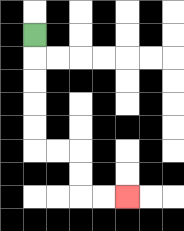{'start': '[1, 1]', 'end': '[5, 8]', 'path_directions': 'D,D,D,D,D,R,R,D,D,R,R', 'path_coordinates': '[[1, 1], [1, 2], [1, 3], [1, 4], [1, 5], [1, 6], [2, 6], [3, 6], [3, 7], [3, 8], [4, 8], [5, 8]]'}